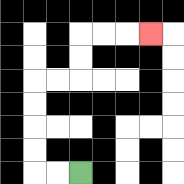{'start': '[3, 7]', 'end': '[6, 1]', 'path_directions': 'L,L,U,U,U,U,R,R,U,U,R,R,R', 'path_coordinates': '[[3, 7], [2, 7], [1, 7], [1, 6], [1, 5], [1, 4], [1, 3], [2, 3], [3, 3], [3, 2], [3, 1], [4, 1], [5, 1], [6, 1]]'}